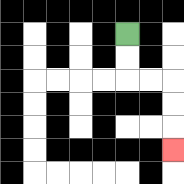{'start': '[5, 1]', 'end': '[7, 6]', 'path_directions': 'D,D,R,R,D,D,D', 'path_coordinates': '[[5, 1], [5, 2], [5, 3], [6, 3], [7, 3], [7, 4], [7, 5], [7, 6]]'}